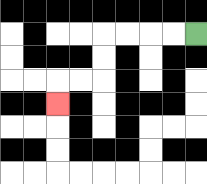{'start': '[8, 1]', 'end': '[2, 4]', 'path_directions': 'L,L,L,L,D,D,L,L,D', 'path_coordinates': '[[8, 1], [7, 1], [6, 1], [5, 1], [4, 1], [4, 2], [4, 3], [3, 3], [2, 3], [2, 4]]'}